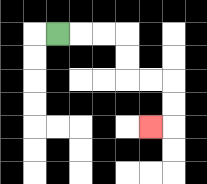{'start': '[2, 1]', 'end': '[6, 5]', 'path_directions': 'R,R,R,D,D,R,R,D,D,L', 'path_coordinates': '[[2, 1], [3, 1], [4, 1], [5, 1], [5, 2], [5, 3], [6, 3], [7, 3], [7, 4], [7, 5], [6, 5]]'}